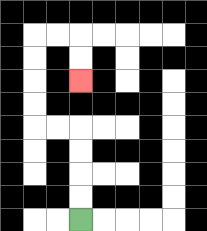{'start': '[3, 9]', 'end': '[3, 3]', 'path_directions': 'U,U,U,U,L,L,U,U,U,U,R,R,D,D', 'path_coordinates': '[[3, 9], [3, 8], [3, 7], [3, 6], [3, 5], [2, 5], [1, 5], [1, 4], [1, 3], [1, 2], [1, 1], [2, 1], [3, 1], [3, 2], [3, 3]]'}